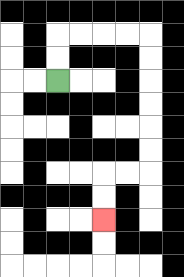{'start': '[2, 3]', 'end': '[4, 9]', 'path_directions': 'U,U,R,R,R,R,D,D,D,D,D,D,L,L,D,D', 'path_coordinates': '[[2, 3], [2, 2], [2, 1], [3, 1], [4, 1], [5, 1], [6, 1], [6, 2], [6, 3], [6, 4], [6, 5], [6, 6], [6, 7], [5, 7], [4, 7], [4, 8], [4, 9]]'}